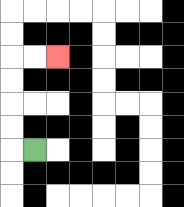{'start': '[1, 6]', 'end': '[2, 2]', 'path_directions': 'L,U,U,U,U,R,R', 'path_coordinates': '[[1, 6], [0, 6], [0, 5], [0, 4], [0, 3], [0, 2], [1, 2], [2, 2]]'}